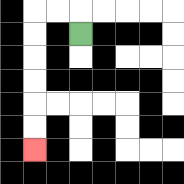{'start': '[3, 1]', 'end': '[1, 6]', 'path_directions': 'U,L,L,D,D,D,D,D,D', 'path_coordinates': '[[3, 1], [3, 0], [2, 0], [1, 0], [1, 1], [1, 2], [1, 3], [1, 4], [1, 5], [1, 6]]'}